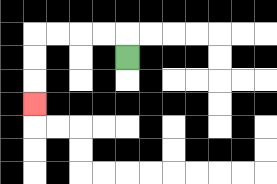{'start': '[5, 2]', 'end': '[1, 4]', 'path_directions': 'U,L,L,L,L,D,D,D', 'path_coordinates': '[[5, 2], [5, 1], [4, 1], [3, 1], [2, 1], [1, 1], [1, 2], [1, 3], [1, 4]]'}